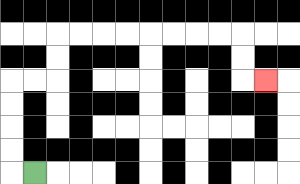{'start': '[1, 7]', 'end': '[11, 3]', 'path_directions': 'L,U,U,U,U,R,R,U,U,R,R,R,R,R,R,R,R,D,D,R', 'path_coordinates': '[[1, 7], [0, 7], [0, 6], [0, 5], [0, 4], [0, 3], [1, 3], [2, 3], [2, 2], [2, 1], [3, 1], [4, 1], [5, 1], [6, 1], [7, 1], [8, 1], [9, 1], [10, 1], [10, 2], [10, 3], [11, 3]]'}